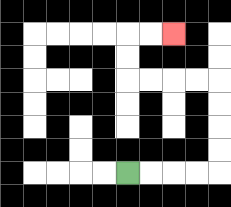{'start': '[5, 7]', 'end': '[7, 1]', 'path_directions': 'R,R,R,R,U,U,U,U,L,L,L,L,U,U,R,R', 'path_coordinates': '[[5, 7], [6, 7], [7, 7], [8, 7], [9, 7], [9, 6], [9, 5], [9, 4], [9, 3], [8, 3], [7, 3], [6, 3], [5, 3], [5, 2], [5, 1], [6, 1], [7, 1]]'}